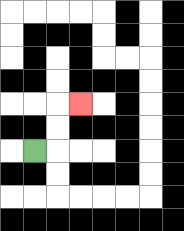{'start': '[1, 6]', 'end': '[3, 4]', 'path_directions': 'R,U,U,R', 'path_coordinates': '[[1, 6], [2, 6], [2, 5], [2, 4], [3, 4]]'}